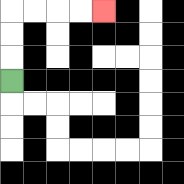{'start': '[0, 3]', 'end': '[4, 0]', 'path_directions': 'U,U,U,R,R,R,R', 'path_coordinates': '[[0, 3], [0, 2], [0, 1], [0, 0], [1, 0], [2, 0], [3, 0], [4, 0]]'}